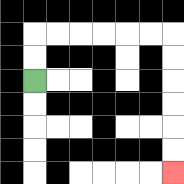{'start': '[1, 3]', 'end': '[7, 7]', 'path_directions': 'U,U,R,R,R,R,R,R,D,D,D,D,D,D', 'path_coordinates': '[[1, 3], [1, 2], [1, 1], [2, 1], [3, 1], [4, 1], [5, 1], [6, 1], [7, 1], [7, 2], [7, 3], [7, 4], [7, 5], [7, 6], [7, 7]]'}